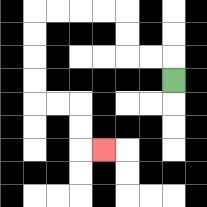{'start': '[7, 3]', 'end': '[4, 6]', 'path_directions': 'U,L,L,U,U,L,L,L,L,D,D,D,D,R,R,D,D,R', 'path_coordinates': '[[7, 3], [7, 2], [6, 2], [5, 2], [5, 1], [5, 0], [4, 0], [3, 0], [2, 0], [1, 0], [1, 1], [1, 2], [1, 3], [1, 4], [2, 4], [3, 4], [3, 5], [3, 6], [4, 6]]'}